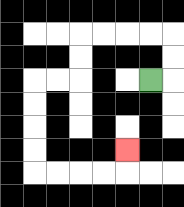{'start': '[6, 3]', 'end': '[5, 6]', 'path_directions': 'R,U,U,L,L,L,L,D,D,L,L,D,D,D,D,R,R,R,R,U', 'path_coordinates': '[[6, 3], [7, 3], [7, 2], [7, 1], [6, 1], [5, 1], [4, 1], [3, 1], [3, 2], [3, 3], [2, 3], [1, 3], [1, 4], [1, 5], [1, 6], [1, 7], [2, 7], [3, 7], [4, 7], [5, 7], [5, 6]]'}